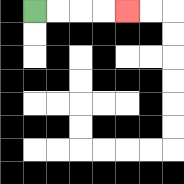{'start': '[1, 0]', 'end': '[5, 0]', 'path_directions': 'R,R,R,R', 'path_coordinates': '[[1, 0], [2, 0], [3, 0], [4, 0], [5, 0]]'}